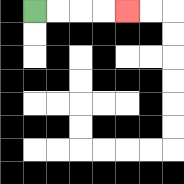{'start': '[1, 0]', 'end': '[5, 0]', 'path_directions': 'R,R,R,R', 'path_coordinates': '[[1, 0], [2, 0], [3, 0], [4, 0], [5, 0]]'}